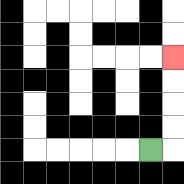{'start': '[6, 6]', 'end': '[7, 2]', 'path_directions': 'R,U,U,U,U', 'path_coordinates': '[[6, 6], [7, 6], [7, 5], [7, 4], [7, 3], [7, 2]]'}